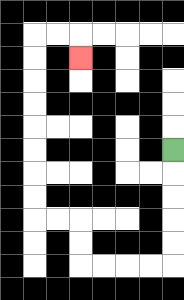{'start': '[7, 6]', 'end': '[3, 2]', 'path_directions': 'D,D,D,D,D,L,L,L,L,U,U,L,L,U,U,U,U,U,U,U,U,R,R,D', 'path_coordinates': '[[7, 6], [7, 7], [7, 8], [7, 9], [7, 10], [7, 11], [6, 11], [5, 11], [4, 11], [3, 11], [3, 10], [3, 9], [2, 9], [1, 9], [1, 8], [1, 7], [1, 6], [1, 5], [1, 4], [1, 3], [1, 2], [1, 1], [2, 1], [3, 1], [3, 2]]'}